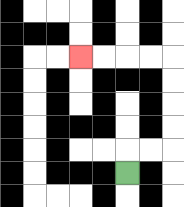{'start': '[5, 7]', 'end': '[3, 2]', 'path_directions': 'U,R,R,U,U,U,U,L,L,L,L', 'path_coordinates': '[[5, 7], [5, 6], [6, 6], [7, 6], [7, 5], [7, 4], [7, 3], [7, 2], [6, 2], [5, 2], [4, 2], [3, 2]]'}